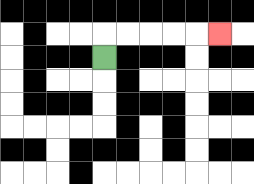{'start': '[4, 2]', 'end': '[9, 1]', 'path_directions': 'U,R,R,R,R,R', 'path_coordinates': '[[4, 2], [4, 1], [5, 1], [6, 1], [7, 1], [8, 1], [9, 1]]'}